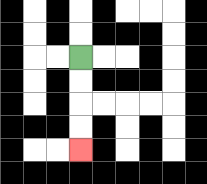{'start': '[3, 2]', 'end': '[3, 6]', 'path_directions': 'D,D,D,D', 'path_coordinates': '[[3, 2], [3, 3], [3, 4], [3, 5], [3, 6]]'}